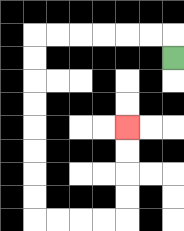{'start': '[7, 2]', 'end': '[5, 5]', 'path_directions': 'U,L,L,L,L,L,L,D,D,D,D,D,D,D,D,R,R,R,R,U,U,U,U', 'path_coordinates': '[[7, 2], [7, 1], [6, 1], [5, 1], [4, 1], [3, 1], [2, 1], [1, 1], [1, 2], [1, 3], [1, 4], [1, 5], [1, 6], [1, 7], [1, 8], [1, 9], [2, 9], [3, 9], [4, 9], [5, 9], [5, 8], [5, 7], [5, 6], [5, 5]]'}